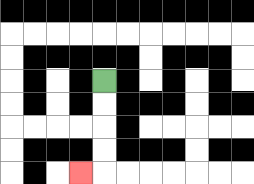{'start': '[4, 3]', 'end': '[3, 7]', 'path_directions': 'D,D,D,D,L', 'path_coordinates': '[[4, 3], [4, 4], [4, 5], [4, 6], [4, 7], [3, 7]]'}